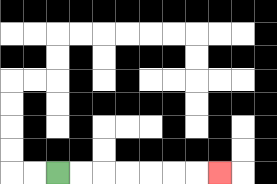{'start': '[2, 7]', 'end': '[9, 7]', 'path_directions': 'R,R,R,R,R,R,R', 'path_coordinates': '[[2, 7], [3, 7], [4, 7], [5, 7], [6, 7], [7, 7], [8, 7], [9, 7]]'}